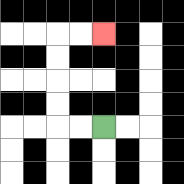{'start': '[4, 5]', 'end': '[4, 1]', 'path_directions': 'L,L,U,U,U,U,R,R', 'path_coordinates': '[[4, 5], [3, 5], [2, 5], [2, 4], [2, 3], [2, 2], [2, 1], [3, 1], [4, 1]]'}